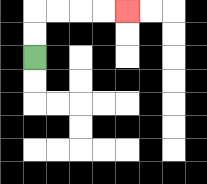{'start': '[1, 2]', 'end': '[5, 0]', 'path_directions': 'U,U,R,R,R,R', 'path_coordinates': '[[1, 2], [1, 1], [1, 0], [2, 0], [3, 0], [4, 0], [5, 0]]'}